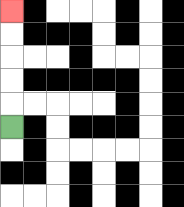{'start': '[0, 5]', 'end': '[0, 0]', 'path_directions': 'U,U,U,U,U', 'path_coordinates': '[[0, 5], [0, 4], [0, 3], [0, 2], [0, 1], [0, 0]]'}